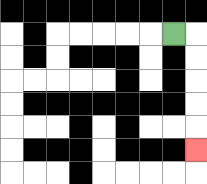{'start': '[7, 1]', 'end': '[8, 6]', 'path_directions': 'R,D,D,D,D,D', 'path_coordinates': '[[7, 1], [8, 1], [8, 2], [8, 3], [8, 4], [8, 5], [8, 6]]'}